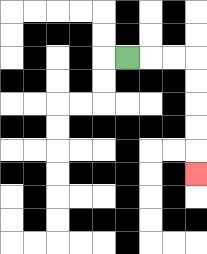{'start': '[5, 2]', 'end': '[8, 7]', 'path_directions': 'R,R,R,D,D,D,D,D', 'path_coordinates': '[[5, 2], [6, 2], [7, 2], [8, 2], [8, 3], [8, 4], [8, 5], [8, 6], [8, 7]]'}